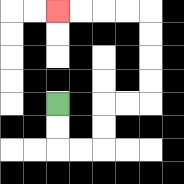{'start': '[2, 4]', 'end': '[2, 0]', 'path_directions': 'D,D,R,R,U,U,R,R,U,U,U,U,L,L,L,L', 'path_coordinates': '[[2, 4], [2, 5], [2, 6], [3, 6], [4, 6], [4, 5], [4, 4], [5, 4], [6, 4], [6, 3], [6, 2], [6, 1], [6, 0], [5, 0], [4, 0], [3, 0], [2, 0]]'}